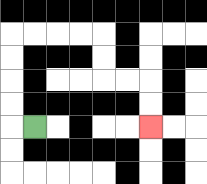{'start': '[1, 5]', 'end': '[6, 5]', 'path_directions': 'L,U,U,U,U,R,R,R,R,D,D,R,R,D,D', 'path_coordinates': '[[1, 5], [0, 5], [0, 4], [0, 3], [0, 2], [0, 1], [1, 1], [2, 1], [3, 1], [4, 1], [4, 2], [4, 3], [5, 3], [6, 3], [6, 4], [6, 5]]'}